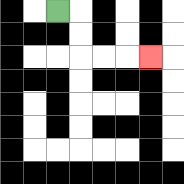{'start': '[2, 0]', 'end': '[6, 2]', 'path_directions': 'R,D,D,R,R,R', 'path_coordinates': '[[2, 0], [3, 0], [3, 1], [3, 2], [4, 2], [5, 2], [6, 2]]'}